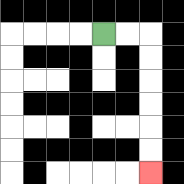{'start': '[4, 1]', 'end': '[6, 7]', 'path_directions': 'R,R,D,D,D,D,D,D', 'path_coordinates': '[[4, 1], [5, 1], [6, 1], [6, 2], [6, 3], [6, 4], [6, 5], [6, 6], [6, 7]]'}